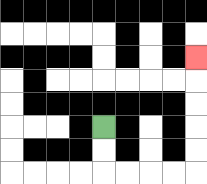{'start': '[4, 5]', 'end': '[8, 2]', 'path_directions': 'D,D,R,R,R,R,U,U,U,U,U', 'path_coordinates': '[[4, 5], [4, 6], [4, 7], [5, 7], [6, 7], [7, 7], [8, 7], [8, 6], [8, 5], [8, 4], [8, 3], [8, 2]]'}